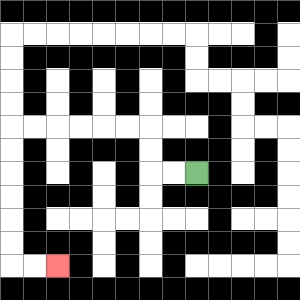{'start': '[8, 7]', 'end': '[2, 11]', 'path_directions': 'L,L,U,U,L,L,L,L,L,L,D,D,D,D,D,D,R,R', 'path_coordinates': '[[8, 7], [7, 7], [6, 7], [6, 6], [6, 5], [5, 5], [4, 5], [3, 5], [2, 5], [1, 5], [0, 5], [0, 6], [0, 7], [0, 8], [0, 9], [0, 10], [0, 11], [1, 11], [2, 11]]'}